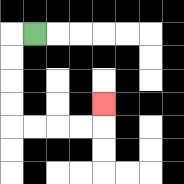{'start': '[1, 1]', 'end': '[4, 4]', 'path_directions': 'L,D,D,D,D,R,R,R,R,U', 'path_coordinates': '[[1, 1], [0, 1], [0, 2], [0, 3], [0, 4], [0, 5], [1, 5], [2, 5], [3, 5], [4, 5], [4, 4]]'}